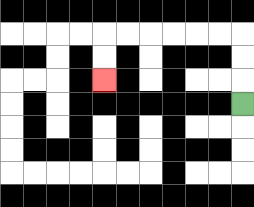{'start': '[10, 4]', 'end': '[4, 3]', 'path_directions': 'U,U,U,L,L,L,L,L,L,D,D', 'path_coordinates': '[[10, 4], [10, 3], [10, 2], [10, 1], [9, 1], [8, 1], [7, 1], [6, 1], [5, 1], [4, 1], [4, 2], [4, 3]]'}